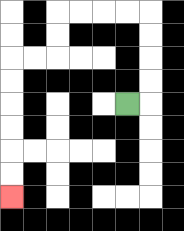{'start': '[5, 4]', 'end': '[0, 8]', 'path_directions': 'R,U,U,U,U,L,L,L,L,D,D,L,L,D,D,D,D,D,D', 'path_coordinates': '[[5, 4], [6, 4], [6, 3], [6, 2], [6, 1], [6, 0], [5, 0], [4, 0], [3, 0], [2, 0], [2, 1], [2, 2], [1, 2], [0, 2], [0, 3], [0, 4], [0, 5], [0, 6], [0, 7], [0, 8]]'}